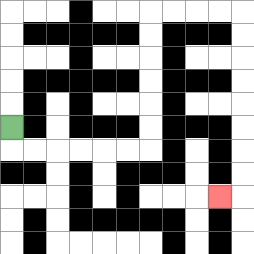{'start': '[0, 5]', 'end': '[9, 8]', 'path_directions': 'D,R,R,R,R,R,R,U,U,U,U,U,U,R,R,R,R,D,D,D,D,D,D,D,D,L', 'path_coordinates': '[[0, 5], [0, 6], [1, 6], [2, 6], [3, 6], [4, 6], [5, 6], [6, 6], [6, 5], [6, 4], [6, 3], [6, 2], [6, 1], [6, 0], [7, 0], [8, 0], [9, 0], [10, 0], [10, 1], [10, 2], [10, 3], [10, 4], [10, 5], [10, 6], [10, 7], [10, 8], [9, 8]]'}